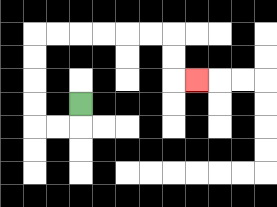{'start': '[3, 4]', 'end': '[8, 3]', 'path_directions': 'D,L,L,U,U,U,U,R,R,R,R,R,R,D,D,R', 'path_coordinates': '[[3, 4], [3, 5], [2, 5], [1, 5], [1, 4], [1, 3], [1, 2], [1, 1], [2, 1], [3, 1], [4, 1], [5, 1], [6, 1], [7, 1], [7, 2], [7, 3], [8, 3]]'}